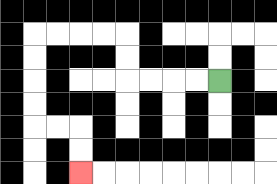{'start': '[9, 3]', 'end': '[3, 7]', 'path_directions': 'L,L,L,L,U,U,L,L,L,L,D,D,D,D,R,R,D,D', 'path_coordinates': '[[9, 3], [8, 3], [7, 3], [6, 3], [5, 3], [5, 2], [5, 1], [4, 1], [3, 1], [2, 1], [1, 1], [1, 2], [1, 3], [1, 4], [1, 5], [2, 5], [3, 5], [3, 6], [3, 7]]'}